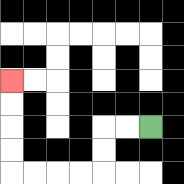{'start': '[6, 5]', 'end': '[0, 3]', 'path_directions': 'L,L,D,D,L,L,L,L,U,U,U,U', 'path_coordinates': '[[6, 5], [5, 5], [4, 5], [4, 6], [4, 7], [3, 7], [2, 7], [1, 7], [0, 7], [0, 6], [0, 5], [0, 4], [0, 3]]'}